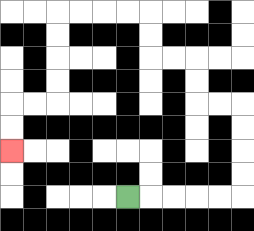{'start': '[5, 8]', 'end': '[0, 6]', 'path_directions': 'R,R,R,R,R,U,U,U,U,L,L,U,U,L,L,U,U,L,L,L,L,D,D,D,D,L,L,D,D', 'path_coordinates': '[[5, 8], [6, 8], [7, 8], [8, 8], [9, 8], [10, 8], [10, 7], [10, 6], [10, 5], [10, 4], [9, 4], [8, 4], [8, 3], [8, 2], [7, 2], [6, 2], [6, 1], [6, 0], [5, 0], [4, 0], [3, 0], [2, 0], [2, 1], [2, 2], [2, 3], [2, 4], [1, 4], [0, 4], [0, 5], [0, 6]]'}